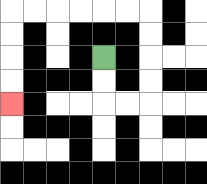{'start': '[4, 2]', 'end': '[0, 4]', 'path_directions': 'D,D,R,R,U,U,U,U,L,L,L,L,L,L,D,D,D,D', 'path_coordinates': '[[4, 2], [4, 3], [4, 4], [5, 4], [6, 4], [6, 3], [6, 2], [6, 1], [6, 0], [5, 0], [4, 0], [3, 0], [2, 0], [1, 0], [0, 0], [0, 1], [0, 2], [0, 3], [0, 4]]'}